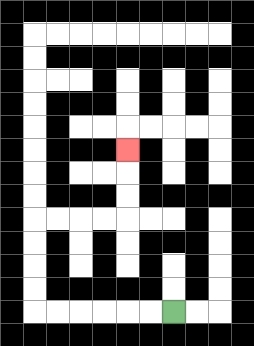{'start': '[7, 13]', 'end': '[5, 6]', 'path_directions': 'L,L,L,L,L,L,U,U,U,U,R,R,R,R,U,U,U', 'path_coordinates': '[[7, 13], [6, 13], [5, 13], [4, 13], [3, 13], [2, 13], [1, 13], [1, 12], [1, 11], [1, 10], [1, 9], [2, 9], [3, 9], [4, 9], [5, 9], [5, 8], [5, 7], [5, 6]]'}